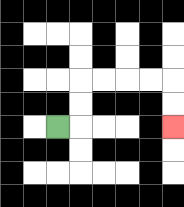{'start': '[2, 5]', 'end': '[7, 5]', 'path_directions': 'R,U,U,R,R,R,R,D,D', 'path_coordinates': '[[2, 5], [3, 5], [3, 4], [3, 3], [4, 3], [5, 3], [6, 3], [7, 3], [7, 4], [7, 5]]'}